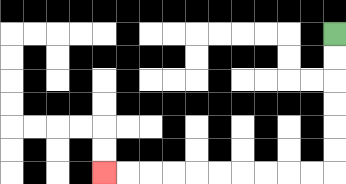{'start': '[14, 1]', 'end': '[4, 7]', 'path_directions': 'D,D,D,D,D,D,L,L,L,L,L,L,L,L,L,L', 'path_coordinates': '[[14, 1], [14, 2], [14, 3], [14, 4], [14, 5], [14, 6], [14, 7], [13, 7], [12, 7], [11, 7], [10, 7], [9, 7], [8, 7], [7, 7], [6, 7], [5, 7], [4, 7]]'}